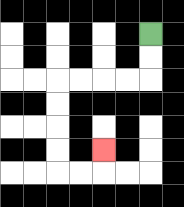{'start': '[6, 1]', 'end': '[4, 6]', 'path_directions': 'D,D,L,L,L,L,D,D,D,D,R,R,U', 'path_coordinates': '[[6, 1], [6, 2], [6, 3], [5, 3], [4, 3], [3, 3], [2, 3], [2, 4], [2, 5], [2, 6], [2, 7], [3, 7], [4, 7], [4, 6]]'}